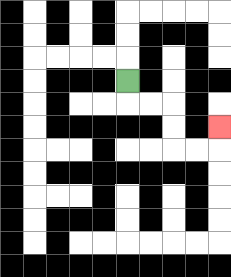{'start': '[5, 3]', 'end': '[9, 5]', 'path_directions': 'D,R,R,D,D,R,R,U', 'path_coordinates': '[[5, 3], [5, 4], [6, 4], [7, 4], [7, 5], [7, 6], [8, 6], [9, 6], [9, 5]]'}